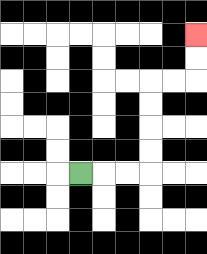{'start': '[3, 7]', 'end': '[8, 1]', 'path_directions': 'R,R,R,U,U,U,U,R,R,U,U', 'path_coordinates': '[[3, 7], [4, 7], [5, 7], [6, 7], [6, 6], [6, 5], [6, 4], [6, 3], [7, 3], [8, 3], [8, 2], [8, 1]]'}